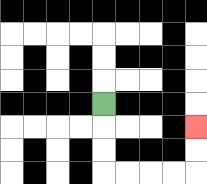{'start': '[4, 4]', 'end': '[8, 5]', 'path_directions': 'D,D,D,R,R,R,R,U,U', 'path_coordinates': '[[4, 4], [4, 5], [4, 6], [4, 7], [5, 7], [6, 7], [7, 7], [8, 7], [8, 6], [8, 5]]'}